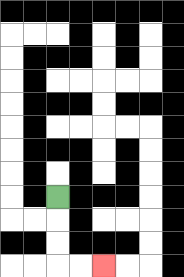{'start': '[2, 8]', 'end': '[4, 11]', 'path_directions': 'D,D,D,R,R', 'path_coordinates': '[[2, 8], [2, 9], [2, 10], [2, 11], [3, 11], [4, 11]]'}